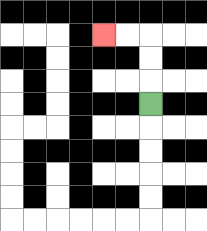{'start': '[6, 4]', 'end': '[4, 1]', 'path_directions': 'U,U,U,L,L', 'path_coordinates': '[[6, 4], [6, 3], [6, 2], [6, 1], [5, 1], [4, 1]]'}